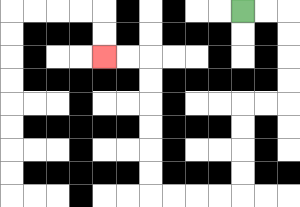{'start': '[10, 0]', 'end': '[4, 2]', 'path_directions': 'R,R,D,D,D,D,L,L,D,D,D,D,L,L,L,L,U,U,U,U,U,U,L,L', 'path_coordinates': '[[10, 0], [11, 0], [12, 0], [12, 1], [12, 2], [12, 3], [12, 4], [11, 4], [10, 4], [10, 5], [10, 6], [10, 7], [10, 8], [9, 8], [8, 8], [7, 8], [6, 8], [6, 7], [6, 6], [6, 5], [6, 4], [6, 3], [6, 2], [5, 2], [4, 2]]'}